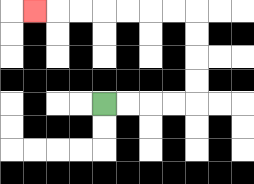{'start': '[4, 4]', 'end': '[1, 0]', 'path_directions': 'R,R,R,R,U,U,U,U,L,L,L,L,L,L,L', 'path_coordinates': '[[4, 4], [5, 4], [6, 4], [7, 4], [8, 4], [8, 3], [8, 2], [8, 1], [8, 0], [7, 0], [6, 0], [5, 0], [4, 0], [3, 0], [2, 0], [1, 0]]'}